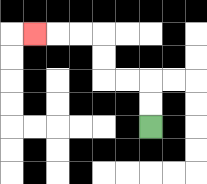{'start': '[6, 5]', 'end': '[1, 1]', 'path_directions': 'U,U,L,L,U,U,L,L,L', 'path_coordinates': '[[6, 5], [6, 4], [6, 3], [5, 3], [4, 3], [4, 2], [4, 1], [3, 1], [2, 1], [1, 1]]'}